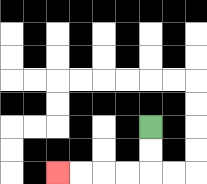{'start': '[6, 5]', 'end': '[2, 7]', 'path_directions': 'D,D,L,L,L,L', 'path_coordinates': '[[6, 5], [6, 6], [6, 7], [5, 7], [4, 7], [3, 7], [2, 7]]'}